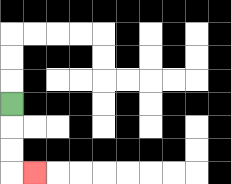{'start': '[0, 4]', 'end': '[1, 7]', 'path_directions': 'D,D,D,R', 'path_coordinates': '[[0, 4], [0, 5], [0, 6], [0, 7], [1, 7]]'}